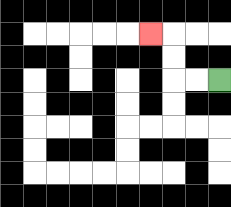{'start': '[9, 3]', 'end': '[6, 1]', 'path_directions': 'L,L,U,U,L', 'path_coordinates': '[[9, 3], [8, 3], [7, 3], [7, 2], [7, 1], [6, 1]]'}